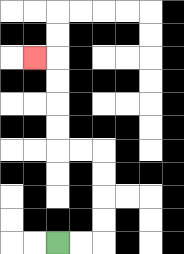{'start': '[2, 10]', 'end': '[1, 2]', 'path_directions': 'R,R,U,U,U,U,L,L,U,U,U,U,L', 'path_coordinates': '[[2, 10], [3, 10], [4, 10], [4, 9], [4, 8], [4, 7], [4, 6], [3, 6], [2, 6], [2, 5], [2, 4], [2, 3], [2, 2], [1, 2]]'}